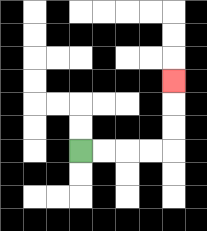{'start': '[3, 6]', 'end': '[7, 3]', 'path_directions': 'R,R,R,R,U,U,U', 'path_coordinates': '[[3, 6], [4, 6], [5, 6], [6, 6], [7, 6], [7, 5], [7, 4], [7, 3]]'}